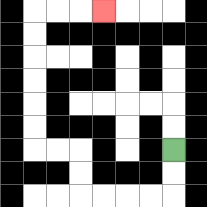{'start': '[7, 6]', 'end': '[4, 0]', 'path_directions': 'D,D,L,L,L,L,U,U,L,L,U,U,U,U,U,U,R,R,R', 'path_coordinates': '[[7, 6], [7, 7], [7, 8], [6, 8], [5, 8], [4, 8], [3, 8], [3, 7], [3, 6], [2, 6], [1, 6], [1, 5], [1, 4], [1, 3], [1, 2], [1, 1], [1, 0], [2, 0], [3, 0], [4, 0]]'}